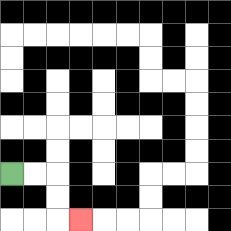{'start': '[0, 7]', 'end': '[3, 9]', 'path_directions': 'R,R,D,D,R', 'path_coordinates': '[[0, 7], [1, 7], [2, 7], [2, 8], [2, 9], [3, 9]]'}